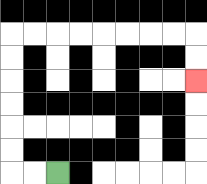{'start': '[2, 7]', 'end': '[8, 3]', 'path_directions': 'L,L,U,U,U,U,U,U,R,R,R,R,R,R,R,R,D,D', 'path_coordinates': '[[2, 7], [1, 7], [0, 7], [0, 6], [0, 5], [0, 4], [0, 3], [0, 2], [0, 1], [1, 1], [2, 1], [3, 1], [4, 1], [5, 1], [6, 1], [7, 1], [8, 1], [8, 2], [8, 3]]'}